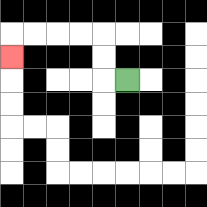{'start': '[5, 3]', 'end': '[0, 2]', 'path_directions': 'L,U,U,L,L,L,L,D', 'path_coordinates': '[[5, 3], [4, 3], [4, 2], [4, 1], [3, 1], [2, 1], [1, 1], [0, 1], [0, 2]]'}